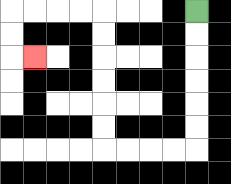{'start': '[8, 0]', 'end': '[1, 2]', 'path_directions': 'D,D,D,D,D,D,L,L,L,L,U,U,U,U,U,U,L,L,L,L,D,D,R', 'path_coordinates': '[[8, 0], [8, 1], [8, 2], [8, 3], [8, 4], [8, 5], [8, 6], [7, 6], [6, 6], [5, 6], [4, 6], [4, 5], [4, 4], [4, 3], [4, 2], [4, 1], [4, 0], [3, 0], [2, 0], [1, 0], [0, 0], [0, 1], [0, 2], [1, 2]]'}